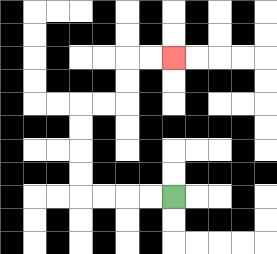{'start': '[7, 8]', 'end': '[7, 2]', 'path_directions': 'L,L,L,L,U,U,U,U,R,R,U,U,R,R', 'path_coordinates': '[[7, 8], [6, 8], [5, 8], [4, 8], [3, 8], [3, 7], [3, 6], [3, 5], [3, 4], [4, 4], [5, 4], [5, 3], [5, 2], [6, 2], [7, 2]]'}